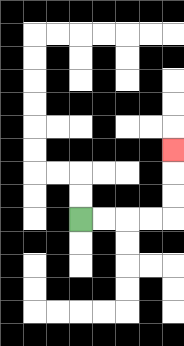{'start': '[3, 9]', 'end': '[7, 6]', 'path_directions': 'R,R,R,R,U,U,U', 'path_coordinates': '[[3, 9], [4, 9], [5, 9], [6, 9], [7, 9], [7, 8], [7, 7], [7, 6]]'}